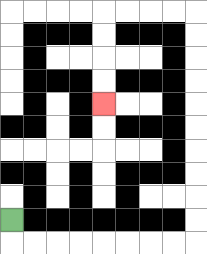{'start': '[0, 9]', 'end': '[4, 4]', 'path_directions': 'D,R,R,R,R,R,R,R,R,U,U,U,U,U,U,U,U,U,U,L,L,L,L,D,D,D,D', 'path_coordinates': '[[0, 9], [0, 10], [1, 10], [2, 10], [3, 10], [4, 10], [5, 10], [6, 10], [7, 10], [8, 10], [8, 9], [8, 8], [8, 7], [8, 6], [8, 5], [8, 4], [8, 3], [8, 2], [8, 1], [8, 0], [7, 0], [6, 0], [5, 0], [4, 0], [4, 1], [4, 2], [4, 3], [4, 4]]'}